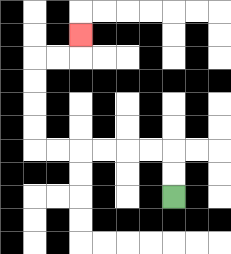{'start': '[7, 8]', 'end': '[3, 1]', 'path_directions': 'U,U,L,L,L,L,L,L,U,U,U,U,R,R,U', 'path_coordinates': '[[7, 8], [7, 7], [7, 6], [6, 6], [5, 6], [4, 6], [3, 6], [2, 6], [1, 6], [1, 5], [1, 4], [1, 3], [1, 2], [2, 2], [3, 2], [3, 1]]'}